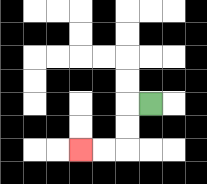{'start': '[6, 4]', 'end': '[3, 6]', 'path_directions': 'L,D,D,L,L', 'path_coordinates': '[[6, 4], [5, 4], [5, 5], [5, 6], [4, 6], [3, 6]]'}